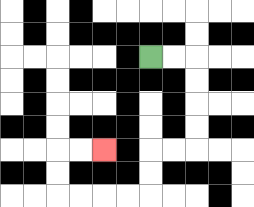{'start': '[6, 2]', 'end': '[4, 6]', 'path_directions': 'R,R,D,D,D,D,L,L,D,D,L,L,L,L,U,U,R,R', 'path_coordinates': '[[6, 2], [7, 2], [8, 2], [8, 3], [8, 4], [8, 5], [8, 6], [7, 6], [6, 6], [6, 7], [6, 8], [5, 8], [4, 8], [3, 8], [2, 8], [2, 7], [2, 6], [3, 6], [4, 6]]'}